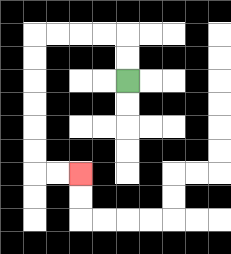{'start': '[5, 3]', 'end': '[3, 7]', 'path_directions': 'U,U,L,L,L,L,D,D,D,D,D,D,R,R', 'path_coordinates': '[[5, 3], [5, 2], [5, 1], [4, 1], [3, 1], [2, 1], [1, 1], [1, 2], [1, 3], [1, 4], [1, 5], [1, 6], [1, 7], [2, 7], [3, 7]]'}